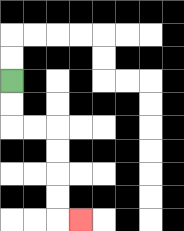{'start': '[0, 3]', 'end': '[3, 9]', 'path_directions': 'D,D,R,R,D,D,D,D,R', 'path_coordinates': '[[0, 3], [0, 4], [0, 5], [1, 5], [2, 5], [2, 6], [2, 7], [2, 8], [2, 9], [3, 9]]'}